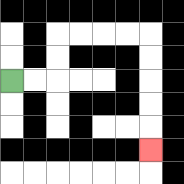{'start': '[0, 3]', 'end': '[6, 6]', 'path_directions': 'R,R,U,U,R,R,R,R,D,D,D,D,D', 'path_coordinates': '[[0, 3], [1, 3], [2, 3], [2, 2], [2, 1], [3, 1], [4, 1], [5, 1], [6, 1], [6, 2], [6, 3], [6, 4], [6, 5], [6, 6]]'}